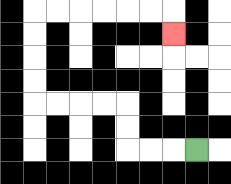{'start': '[8, 6]', 'end': '[7, 1]', 'path_directions': 'L,L,L,U,U,L,L,L,L,U,U,U,U,R,R,R,R,R,R,D', 'path_coordinates': '[[8, 6], [7, 6], [6, 6], [5, 6], [5, 5], [5, 4], [4, 4], [3, 4], [2, 4], [1, 4], [1, 3], [1, 2], [1, 1], [1, 0], [2, 0], [3, 0], [4, 0], [5, 0], [6, 0], [7, 0], [7, 1]]'}